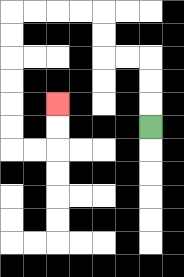{'start': '[6, 5]', 'end': '[2, 4]', 'path_directions': 'U,U,U,L,L,U,U,L,L,L,L,D,D,D,D,D,D,R,R,U,U', 'path_coordinates': '[[6, 5], [6, 4], [6, 3], [6, 2], [5, 2], [4, 2], [4, 1], [4, 0], [3, 0], [2, 0], [1, 0], [0, 0], [0, 1], [0, 2], [0, 3], [0, 4], [0, 5], [0, 6], [1, 6], [2, 6], [2, 5], [2, 4]]'}